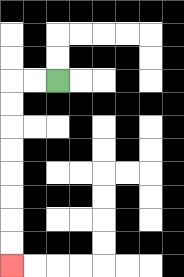{'start': '[2, 3]', 'end': '[0, 11]', 'path_directions': 'L,L,D,D,D,D,D,D,D,D', 'path_coordinates': '[[2, 3], [1, 3], [0, 3], [0, 4], [0, 5], [0, 6], [0, 7], [0, 8], [0, 9], [0, 10], [0, 11]]'}